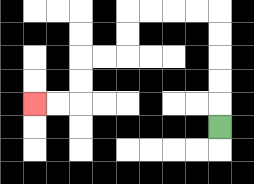{'start': '[9, 5]', 'end': '[1, 4]', 'path_directions': 'U,U,U,U,U,L,L,L,L,D,D,L,L,D,D,L,L', 'path_coordinates': '[[9, 5], [9, 4], [9, 3], [9, 2], [9, 1], [9, 0], [8, 0], [7, 0], [6, 0], [5, 0], [5, 1], [5, 2], [4, 2], [3, 2], [3, 3], [3, 4], [2, 4], [1, 4]]'}